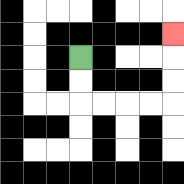{'start': '[3, 2]', 'end': '[7, 1]', 'path_directions': 'D,D,R,R,R,R,U,U,U', 'path_coordinates': '[[3, 2], [3, 3], [3, 4], [4, 4], [5, 4], [6, 4], [7, 4], [7, 3], [7, 2], [7, 1]]'}